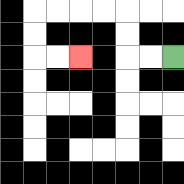{'start': '[7, 2]', 'end': '[3, 2]', 'path_directions': 'L,L,U,U,L,L,L,L,D,D,R,R', 'path_coordinates': '[[7, 2], [6, 2], [5, 2], [5, 1], [5, 0], [4, 0], [3, 0], [2, 0], [1, 0], [1, 1], [1, 2], [2, 2], [3, 2]]'}